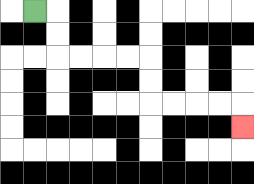{'start': '[1, 0]', 'end': '[10, 5]', 'path_directions': 'R,D,D,R,R,R,R,D,D,R,R,R,R,D', 'path_coordinates': '[[1, 0], [2, 0], [2, 1], [2, 2], [3, 2], [4, 2], [5, 2], [6, 2], [6, 3], [6, 4], [7, 4], [8, 4], [9, 4], [10, 4], [10, 5]]'}